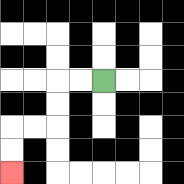{'start': '[4, 3]', 'end': '[0, 7]', 'path_directions': 'L,L,D,D,L,L,D,D', 'path_coordinates': '[[4, 3], [3, 3], [2, 3], [2, 4], [2, 5], [1, 5], [0, 5], [0, 6], [0, 7]]'}